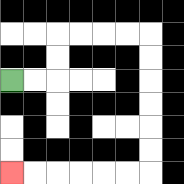{'start': '[0, 3]', 'end': '[0, 7]', 'path_directions': 'R,R,U,U,R,R,R,R,D,D,D,D,D,D,L,L,L,L,L,L', 'path_coordinates': '[[0, 3], [1, 3], [2, 3], [2, 2], [2, 1], [3, 1], [4, 1], [5, 1], [6, 1], [6, 2], [6, 3], [6, 4], [6, 5], [6, 6], [6, 7], [5, 7], [4, 7], [3, 7], [2, 7], [1, 7], [0, 7]]'}